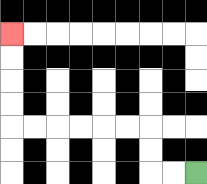{'start': '[8, 7]', 'end': '[0, 1]', 'path_directions': 'L,L,U,U,L,L,L,L,L,L,U,U,U,U', 'path_coordinates': '[[8, 7], [7, 7], [6, 7], [6, 6], [6, 5], [5, 5], [4, 5], [3, 5], [2, 5], [1, 5], [0, 5], [0, 4], [0, 3], [0, 2], [0, 1]]'}